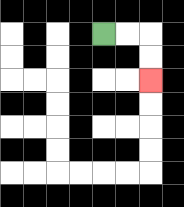{'start': '[4, 1]', 'end': '[6, 3]', 'path_directions': 'R,R,D,D', 'path_coordinates': '[[4, 1], [5, 1], [6, 1], [6, 2], [6, 3]]'}